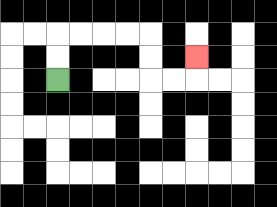{'start': '[2, 3]', 'end': '[8, 2]', 'path_directions': 'U,U,R,R,R,R,D,D,R,R,U', 'path_coordinates': '[[2, 3], [2, 2], [2, 1], [3, 1], [4, 1], [5, 1], [6, 1], [6, 2], [6, 3], [7, 3], [8, 3], [8, 2]]'}